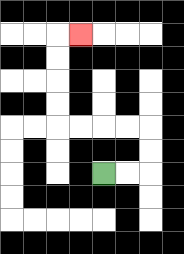{'start': '[4, 7]', 'end': '[3, 1]', 'path_directions': 'R,R,U,U,L,L,L,L,U,U,U,U,R', 'path_coordinates': '[[4, 7], [5, 7], [6, 7], [6, 6], [6, 5], [5, 5], [4, 5], [3, 5], [2, 5], [2, 4], [2, 3], [2, 2], [2, 1], [3, 1]]'}